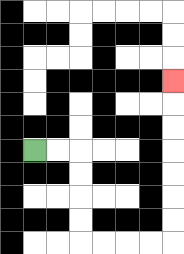{'start': '[1, 6]', 'end': '[7, 3]', 'path_directions': 'R,R,D,D,D,D,R,R,R,R,U,U,U,U,U,U,U', 'path_coordinates': '[[1, 6], [2, 6], [3, 6], [3, 7], [3, 8], [3, 9], [3, 10], [4, 10], [5, 10], [6, 10], [7, 10], [7, 9], [7, 8], [7, 7], [7, 6], [7, 5], [7, 4], [7, 3]]'}